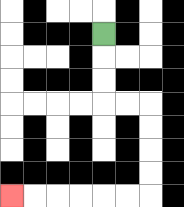{'start': '[4, 1]', 'end': '[0, 8]', 'path_directions': 'D,D,D,R,R,D,D,D,D,L,L,L,L,L,L', 'path_coordinates': '[[4, 1], [4, 2], [4, 3], [4, 4], [5, 4], [6, 4], [6, 5], [6, 6], [6, 7], [6, 8], [5, 8], [4, 8], [3, 8], [2, 8], [1, 8], [0, 8]]'}